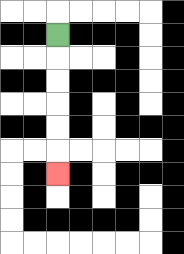{'start': '[2, 1]', 'end': '[2, 7]', 'path_directions': 'D,D,D,D,D,D', 'path_coordinates': '[[2, 1], [2, 2], [2, 3], [2, 4], [2, 5], [2, 6], [2, 7]]'}